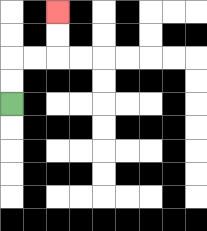{'start': '[0, 4]', 'end': '[2, 0]', 'path_directions': 'U,U,R,R,U,U', 'path_coordinates': '[[0, 4], [0, 3], [0, 2], [1, 2], [2, 2], [2, 1], [2, 0]]'}